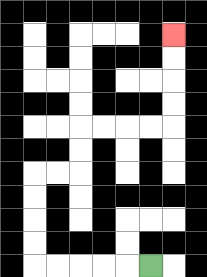{'start': '[6, 11]', 'end': '[7, 1]', 'path_directions': 'L,L,L,L,L,U,U,U,U,R,R,U,U,R,R,R,R,U,U,U,U', 'path_coordinates': '[[6, 11], [5, 11], [4, 11], [3, 11], [2, 11], [1, 11], [1, 10], [1, 9], [1, 8], [1, 7], [2, 7], [3, 7], [3, 6], [3, 5], [4, 5], [5, 5], [6, 5], [7, 5], [7, 4], [7, 3], [7, 2], [7, 1]]'}